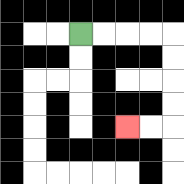{'start': '[3, 1]', 'end': '[5, 5]', 'path_directions': 'R,R,R,R,D,D,D,D,L,L', 'path_coordinates': '[[3, 1], [4, 1], [5, 1], [6, 1], [7, 1], [7, 2], [7, 3], [7, 4], [7, 5], [6, 5], [5, 5]]'}